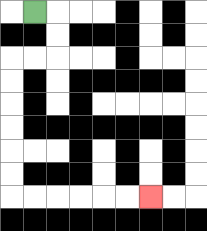{'start': '[1, 0]', 'end': '[6, 8]', 'path_directions': 'R,D,D,L,L,D,D,D,D,D,D,R,R,R,R,R,R', 'path_coordinates': '[[1, 0], [2, 0], [2, 1], [2, 2], [1, 2], [0, 2], [0, 3], [0, 4], [0, 5], [0, 6], [0, 7], [0, 8], [1, 8], [2, 8], [3, 8], [4, 8], [5, 8], [6, 8]]'}